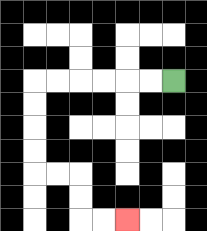{'start': '[7, 3]', 'end': '[5, 9]', 'path_directions': 'L,L,L,L,L,L,D,D,D,D,R,R,D,D,R,R', 'path_coordinates': '[[7, 3], [6, 3], [5, 3], [4, 3], [3, 3], [2, 3], [1, 3], [1, 4], [1, 5], [1, 6], [1, 7], [2, 7], [3, 7], [3, 8], [3, 9], [4, 9], [5, 9]]'}